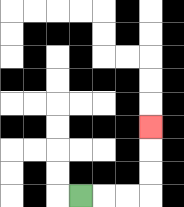{'start': '[3, 8]', 'end': '[6, 5]', 'path_directions': 'R,R,R,U,U,U', 'path_coordinates': '[[3, 8], [4, 8], [5, 8], [6, 8], [6, 7], [6, 6], [6, 5]]'}